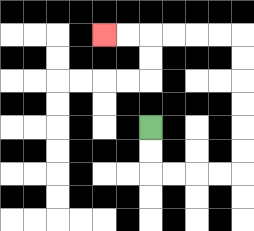{'start': '[6, 5]', 'end': '[4, 1]', 'path_directions': 'D,D,R,R,R,R,U,U,U,U,U,U,L,L,L,L,L,L', 'path_coordinates': '[[6, 5], [6, 6], [6, 7], [7, 7], [8, 7], [9, 7], [10, 7], [10, 6], [10, 5], [10, 4], [10, 3], [10, 2], [10, 1], [9, 1], [8, 1], [7, 1], [6, 1], [5, 1], [4, 1]]'}